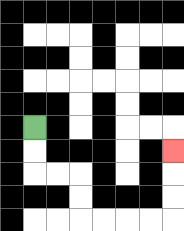{'start': '[1, 5]', 'end': '[7, 6]', 'path_directions': 'D,D,R,R,D,D,R,R,R,R,U,U,U', 'path_coordinates': '[[1, 5], [1, 6], [1, 7], [2, 7], [3, 7], [3, 8], [3, 9], [4, 9], [5, 9], [6, 9], [7, 9], [7, 8], [7, 7], [7, 6]]'}